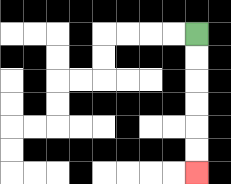{'start': '[8, 1]', 'end': '[8, 7]', 'path_directions': 'D,D,D,D,D,D', 'path_coordinates': '[[8, 1], [8, 2], [8, 3], [8, 4], [8, 5], [8, 6], [8, 7]]'}